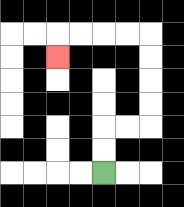{'start': '[4, 7]', 'end': '[2, 2]', 'path_directions': 'U,U,R,R,U,U,U,U,L,L,L,L,D', 'path_coordinates': '[[4, 7], [4, 6], [4, 5], [5, 5], [6, 5], [6, 4], [6, 3], [6, 2], [6, 1], [5, 1], [4, 1], [3, 1], [2, 1], [2, 2]]'}